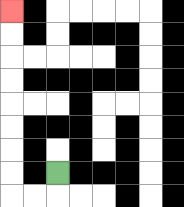{'start': '[2, 7]', 'end': '[0, 0]', 'path_directions': 'D,L,L,U,U,U,U,U,U,U,U', 'path_coordinates': '[[2, 7], [2, 8], [1, 8], [0, 8], [0, 7], [0, 6], [0, 5], [0, 4], [0, 3], [0, 2], [0, 1], [0, 0]]'}